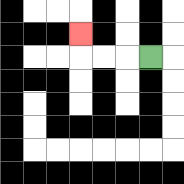{'start': '[6, 2]', 'end': '[3, 1]', 'path_directions': 'L,L,L,U', 'path_coordinates': '[[6, 2], [5, 2], [4, 2], [3, 2], [3, 1]]'}